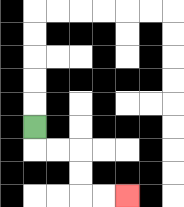{'start': '[1, 5]', 'end': '[5, 8]', 'path_directions': 'D,R,R,D,D,R,R', 'path_coordinates': '[[1, 5], [1, 6], [2, 6], [3, 6], [3, 7], [3, 8], [4, 8], [5, 8]]'}